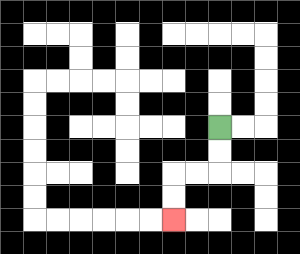{'start': '[9, 5]', 'end': '[7, 9]', 'path_directions': 'D,D,L,L,D,D', 'path_coordinates': '[[9, 5], [9, 6], [9, 7], [8, 7], [7, 7], [7, 8], [7, 9]]'}